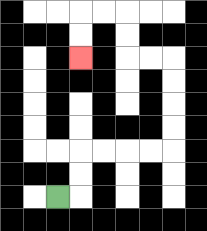{'start': '[2, 8]', 'end': '[3, 2]', 'path_directions': 'R,U,U,R,R,R,R,U,U,U,U,L,L,U,U,L,L,D,D', 'path_coordinates': '[[2, 8], [3, 8], [3, 7], [3, 6], [4, 6], [5, 6], [6, 6], [7, 6], [7, 5], [7, 4], [7, 3], [7, 2], [6, 2], [5, 2], [5, 1], [5, 0], [4, 0], [3, 0], [3, 1], [3, 2]]'}